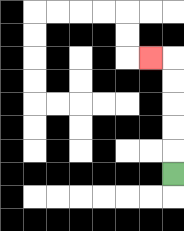{'start': '[7, 7]', 'end': '[6, 2]', 'path_directions': 'U,U,U,U,U,L', 'path_coordinates': '[[7, 7], [7, 6], [7, 5], [7, 4], [7, 3], [7, 2], [6, 2]]'}